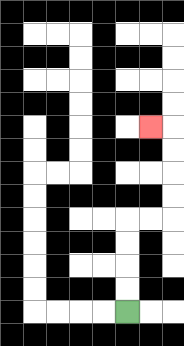{'start': '[5, 13]', 'end': '[6, 5]', 'path_directions': 'U,U,U,U,R,R,U,U,U,U,L', 'path_coordinates': '[[5, 13], [5, 12], [5, 11], [5, 10], [5, 9], [6, 9], [7, 9], [7, 8], [7, 7], [7, 6], [7, 5], [6, 5]]'}